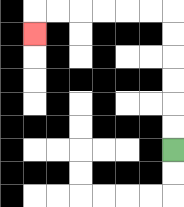{'start': '[7, 6]', 'end': '[1, 1]', 'path_directions': 'U,U,U,U,U,U,L,L,L,L,L,L,D', 'path_coordinates': '[[7, 6], [7, 5], [7, 4], [7, 3], [7, 2], [7, 1], [7, 0], [6, 0], [5, 0], [4, 0], [3, 0], [2, 0], [1, 0], [1, 1]]'}